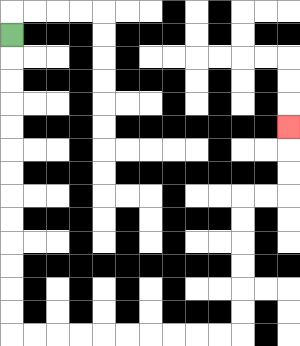{'start': '[0, 1]', 'end': '[12, 5]', 'path_directions': 'D,D,D,D,D,D,D,D,D,D,D,D,D,R,R,R,R,R,R,R,R,R,R,U,U,U,U,U,U,R,R,U,U,U', 'path_coordinates': '[[0, 1], [0, 2], [0, 3], [0, 4], [0, 5], [0, 6], [0, 7], [0, 8], [0, 9], [0, 10], [0, 11], [0, 12], [0, 13], [0, 14], [1, 14], [2, 14], [3, 14], [4, 14], [5, 14], [6, 14], [7, 14], [8, 14], [9, 14], [10, 14], [10, 13], [10, 12], [10, 11], [10, 10], [10, 9], [10, 8], [11, 8], [12, 8], [12, 7], [12, 6], [12, 5]]'}